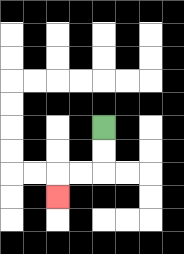{'start': '[4, 5]', 'end': '[2, 8]', 'path_directions': 'D,D,L,L,D', 'path_coordinates': '[[4, 5], [4, 6], [4, 7], [3, 7], [2, 7], [2, 8]]'}